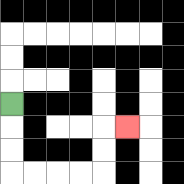{'start': '[0, 4]', 'end': '[5, 5]', 'path_directions': 'D,D,D,R,R,R,R,U,U,R', 'path_coordinates': '[[0, 4], [0, 5], [0, 6], [0, 7], [1, 7], [2, 7], [3, 7], [4, 7], [4, 6], [4, 5], [5, 5]]'}